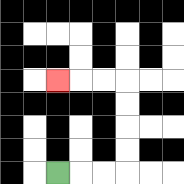{'start': '[2, 7]', 'end': '[2, 3]', 'path_directions': 'R,R,R,U,U,U,U,L,L,L', 'path_coordinates': '[[2, 7], [3, 7], [4, 7], [5, 7], [5, 6], [5, 5], [5, 4], [5, 3], [4, 3], [3, 3], [2, 3]]'}